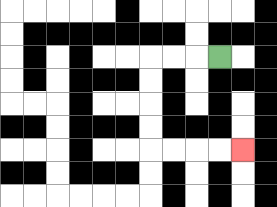{'start': '[9, 2]', 'end': '[10, 6]', 'path_directions': 'L,L,L,D,D,D,D,R,R,R,R', 'path_coordinates': '[[9, 2], [8, 2], [7, 2], [6, 2], [6, 3], [6, 4], [6, 5], [6, 6], [7, 6], [8, 6], [9, 6], [10, 6]]'}